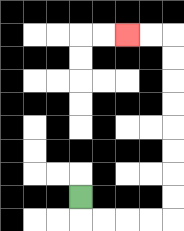{'start': '[3, 8]', 'end': '[5, 1]', 'path_directions': 'D,R,R,R,R,U,U,U,U,U,U,U,U,L,L', 'path_coordinates': '[[3, 8], [3, 9], [4, 9], [5, 9], [6, 9], [7, 9], [7, 8], [7, 7], [7, 6], [7, 5], [7, 4], [7, 3], [7, 2], [7, 1], [6, 1], [5, 1]]'}